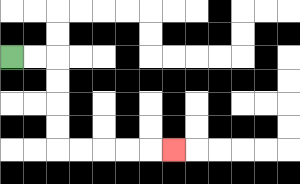{'start': '[0, 2]', 'end': '[7, 6]', 'path_directions': 'R,R,D,D,D,D,R,R,R,R,R', 'path_coordinates': '[[0, 2], [1, 2], [2, 2], [2, 3], [2, 4], [2, 5], [2, 6], [3, 6], [4, 6], [5, 6], [6, 6], [7, 6]]'}